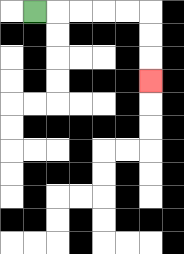{'start': '[1, 0]', 'end': '[6, 3]', 'path_directions': 'R,R,R,R,R,D,D,D', 'path_coordinates': '[[1, 0], [2, 0], [3, 0], [4, 0], [5, 0], [6, 0], [6, 1], [6, 2], [6, 3]]'}